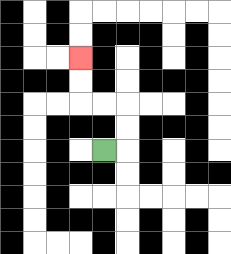{'start': '[4, 6]', 'end': '[3, 2]', 'path_directions': 'R,U,U,L,L,U,U', 'path_coordinates': '[[4, 6], [5, 6], [5, 5], [5, 4], [4, 4], [3, 4], [3, 3], [3, 2]]'}